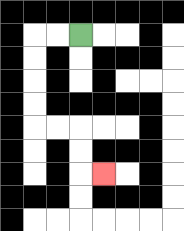{'start': '[3, 1]', 'end': '[4, 7]', 'path_directions': 'L,L,D,D,D,D,R,R,D,D,R', 'path_coordinates': '[[3, 1], [2, 1], [1, 1], [1, 2], [1, 3], [1, 4], [1, 5], [2, 5], [3, 5], [3, 6], [3, 7], [4, 7]]'}